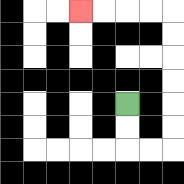{'start': '[5, 4]', 'end': '[3, 0]', 'path_directions': 'D,D,R,R,U,U,U,U,U,U,L,L,L,L', 'path_coordinates': '[[5, 4], [5, 5], [5, 6], [6, 6], [7, 6], [7, 5], [7, 4], [7, 3], [7, 2], [7, 1], [7, 0], [6, 0], [5, 0], [4, 0], [3, 0]]'}